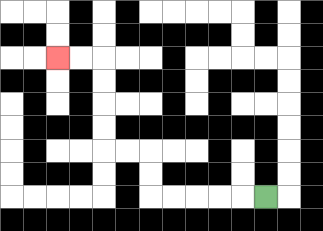{'start': '[11, 8]', 'end': '[2, 2]', 'path_directions': 'L,L,L,L,L,U,U,L,L,U,U,U,U,L,L', 'path_coordinates': '[[11, 8], [10, 8], [9, 8], [8, 8], [7, 8], [6, 8], [6, 7], [6, 6], [5, 6], [4, 6], [4, 5], [4, 4], [4, 3], [4, 2], [3, 2], [2, 2]]'}